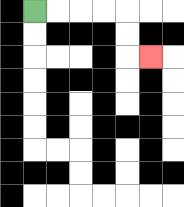{'start': '[1, 0]', 'end': '[6, 2]', 'path_directions': 'R,R,R,R,D,D,R', 'path_coordinates': '[[1, 0], [2, 0], [3, 0], [4, 0], [5, 0], [5, 1], [5, 2], [6, 2]]'}